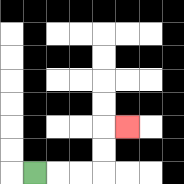{'start': '[1, 7]', 'end': '[5, 5]', 'path_directions': 'R,R,R,U,U,R', 'path_coordinates': '[[1, 7], [2, 7], [3, 7], [4, 7], [4, 6], [4, 5], [5, 5]]'}